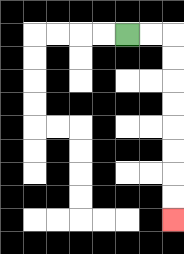{'start': '[5, 1]', 'end': '[7, 9]', 'path_directions': 'R,R,D,D,D,D,D,D,D,D', 'path_coordinates': '[[5, 1], [6, 1], [7, 1], [7, 2], [7, 3], [7, 4], [7, 5], [7, 6], [7, 7], [7, 8], [7, 9]]'}